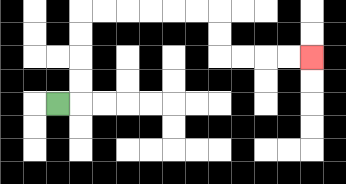{'start': '[2, 4]', 'end': '[13, 2]', 'path_directions': 'R,U,U,U,U,R,R,R,R,R,R,D,D,R,R,R,R', 'path_coordinates': '[[2, 4], [3, 4], [3, 3], [3, 2], [3, 1], [3, 0], [4, 0], [5, 0], [6, 0], [7, 0], [8, 0], [9, 0], [9, 1], [9, 2], [10, 2], [11, 2], [12, 2], [13, 2]]'}